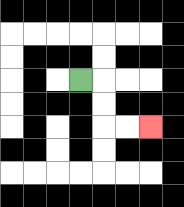{'start': '[3, 3]', 'end': '[6, 5]', 'path_directions': 'R,D,D,R,R', 'path_coordinates': '[[3, 3], [4, 3], [4, 4], [4, 5], [5, 5], [6, 5]]'}